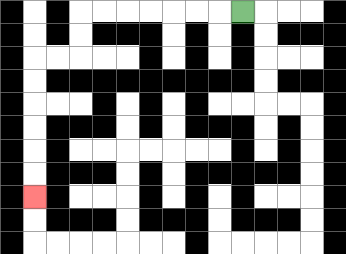{'start': '[10, 0]', 'end': '[1, 8]', 'path_directions': 'L,L,L,L,L,L,L,D,D,L,L,D,D,D,D,D,D', 'path_coordinates': '[[10, 0], [9, 0], [8, 0], [7, 0], [6, 0], [5, 0], [4, 0], [3, 0], [3, 1], [3, 2], [2, 2], [1, 2], [1, 3], [1, 4], [1, 5], [1, 6], [1, 7], [1, 8]]'}